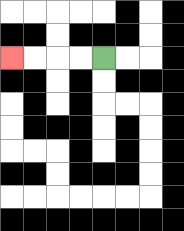{'start': '[4, 2]', 'end': '[0, 2]', 'path_directions': 'L,L,L,L', 'path_coordinates': '[[4, 2], [3, 2], [2, 2], [1, 2], [0, 2]]'}